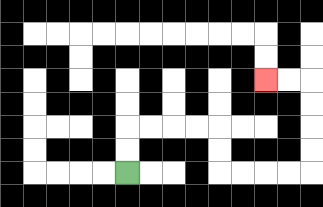{'start': '[5, 7]', 'end': '[11, 3]', 'path_directions': 'U,U,R,R,R,R,D,D,R,R,R,R,U,U,U,U,L,L', 'path_coordinates': '[[5, 7], [5, 6], [5, 5], [6, 5], [7, 5], [8, 5], [9, 5], [9, 6], [9, 7], [10, 7], [11, 7], [12, 7], [13, 7], [13, 6], [13, 5], [13, 4], [13, 3], [12, 3], [11, 3]]'}